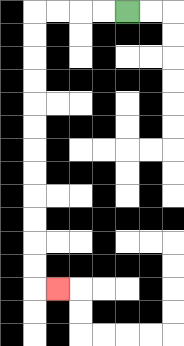{'start': '[5, 0]', 'end': '[2, 12]', 'path_directions': 'L,L,L,L,D,D,D,D,D,D,D,D,D,D,D,D,R', 'path_coordinates': '[[5, 0], [4, 0], [3, 0], [2, 0], [1, 0], [1, 1], [1, 2], [1, 3], [1, 4], [1, 5], [1, 6], [1, 7], [1, 8], [1, 9], [1, 10], [1, 11], [1, 12], [2, 12]]'}